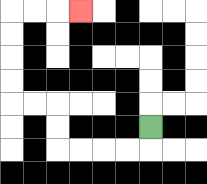{'start': '[6, 5]', 'end': '[3, 0]', 'path_directions': 'D,L,L,L,L,U,U,L,L,U,U,U,U,R,R,R', 'path_coordinates': '[[6, 5], [6, 6], [5, 6], [4, 6], [3, 6], [2, 6], [2, 5], [2, 4], [1, 4], [0, 4], [0, 3], [0, 2], [0, 1], [0, 0], [1, 0], [2, 0], [3, 0]]'}